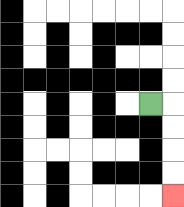{'start': '[6, 4]', 'end': '[7, 8]', 'path_directions': 'R,D,D,D,D', 'path_coordinates': '[[6, 4], [7, 4], [7, 5], [7, 6], [7, 7], [7, 8]]'}